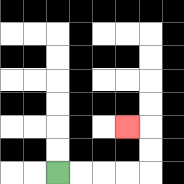{'start': '[2, 7]', 'end': '[5, 5]', 'path_directions': 'R,R,R,R,U,U,L', 'path_coordinates': '[[2, 7], [3, 7], [4, 7], [5, 7], [6, 7], [6, 6], [6, 5], [5, 5]]'}